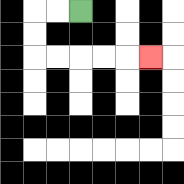{'start': '[3, 0]', 'end': '[6, 2]', 'path_directions': 'L,L,D,D,R,R,R,R,R', 'path_coordinates': '[[3, 0], [2, 0], [1, 0], [1, 1], [1, 2], [2, 2], [3, 2], [4, 2], [5, 2], [6, 2]]'}